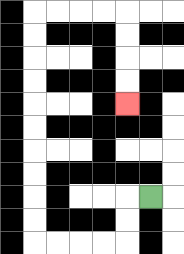{'start': '[6, 8]', 'end': '[5, 4]', 'path_directions': 'L,D,D,L,L,L,L,U,U,U,U,U,U,U,U,U,U,R,R,R,R,D,D,D,D', 'path_coordinates': '[[6, 8], [5, 8], [5, 9], [5, 10], [4, 10], [3, 10], [2, 10], [1, 10], [1, 9], [1, 8], [1, 7], [1, 6], [1, 5], [1, 4], [1, 3], [1, 2], [1, 1], [1, 0], [2, 0], [3, 0], [4, 0], [5, 0], [5, 1], [5, 2], [5, 3], [5, 4]]'}